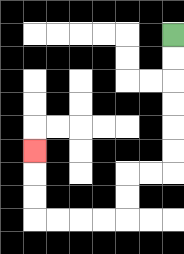{'start': '[7, 1]', 'end': '[1, 6]', 'path_directions': 'D,D,D,D,D,D,L,L,D,D,L,L,L,L,U,U,U', 'path_coordinates': '[[7, 1], [7, 2], [7, 3], [7, 4], [7, 5], [7, 6], [7, 7], [6, 7], [5, 7], [5, 8], [5, 9], [4, 9], [3, 9], [2, 9], [1, 9], [1, 8], [1, 7], [1, 6]]'}